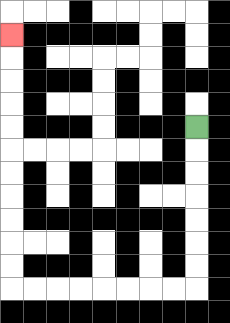{'start': '[8, 5]', 'end': '[0, 1]', 'path_directions': 'D,D,D,D,D,D,D,L,L,L,L,L,L,L,L,U,U,U,U,U,U,U,U,U,U,U', 'path_coordinates': '[[8, 5], [8, 6], [8, 7], [8, 8], [8, 9], [8, 10], [8, 11], [8, 12], [7, 12], [6, 12], [5, 12], [4, 12], [3, 12], [2, 12], [1, 12], [0, 12], [0, 11], [0, 10], [0, 9], [0, 8], [0, 7], [0, 6], [0, 5], [0, 4], [0, 3], [0, 2], [0, 1]]'}